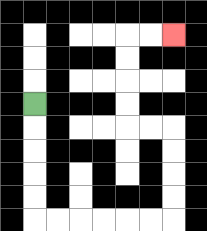{'start': '[1, 4]', 'end': '[7, 1]', 'path_directions': 'D,D,D,D,D,R,R,R,R,R,R,U,U,U,U,L,L,U,U,U,U,R,R', 'path_coordinates': '[[1, 4], [1, 5], [1, 6], [1, 7], [1, 8], [1, 9], [2, 9], [3, 9], [4, 9], [5, 9], [6, 9], [7, 9], [7, 8], [7, 7], [7, 6], [7, 5], [6, 5], [5, 5], [5, 4], [5, 3], [5, 2], [5, 1], [6, 1], [7, 1]]'}